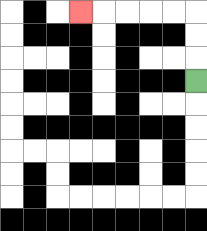{'start': '[8, 3]', 'end': '[3, 0]', 'path_directions': 'U,U,U,L,L,L,L,L', 'path_coordinates': '[[8, 3], [8, 2], [8, 1], [8, 0], [7, 0], [6, 0], [5, 0], [4, 0], [3, 0]]'}